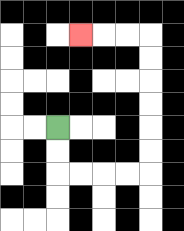{'start': '[2, 5]', 'end': '[3, 1]', 'path_directions': 'D,D,R,R,R,R,U,U,U,U,U,U,L,L,L', 'path_coordinates': '[[2, 5], [2, 6], [2, 7], [3, 7], [4, 7], [5, 7], [6, 7], [6, 6], [6, 5], [6, 4], [6, 3], [6, 2], [6, 1], [5, 1], [4, 1], [3, 1]]'}